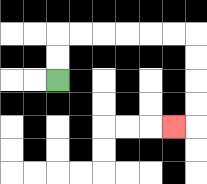{'start': '[2, 3]', 'end': '[7, 5]', 'path_directions': 'U,U,R,R,R,R,R,R,D,D,D,D,L', 'path_coordinates': '[[2, 3], [2, 2], [2, 1], [3, 1], [4, 1], [5, 1], [6, 1], [7, 1], [8, 1], [8, 2], [8, 3], [8, 4], [8, 5], [7, 5]]'}